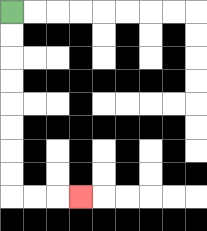{'start': '[0, 0]', 'end': '[3, 8]', 'path_directions': 'D,D,D,D,D,D,D,D,R,R,R', 'path_coordinates': '[[0, 0], [0, 1], [0, 2], [0, 3], [0, 4], [0, 5], [0, 6], [0, 7], [0, 8], [1, 8], [2, 8], [3, 8]]'}